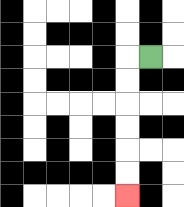{'start': '[6, 2]', 'end': '[5, 8]', 'path_directions': 'L,D,D,D,D,D,D', 'path_coordinates': '[[6, 2], [5, 2], [5, 3], [5, 4], [5, 5], [5, 6], [5, 7], [5, 8]]'}